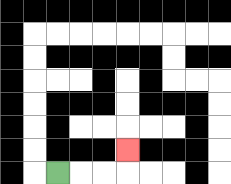{'start': '[2, 7]', 'end': '[5, 6]', 'path_directions': 'R,R,R,U', 'path_coordinates': '[[2, 7], [3, 7], [4, 7], [5, 7], [5, 6]]'}